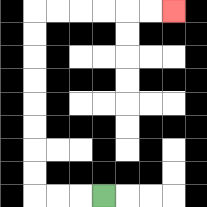{'start': '[4, 8]', 'end': '[7, 0]', 'path_directions': 'L,L,L,U,U,U,U,U,U,U,U,R,R,R,R,R,R', 'path_coordinates': '[[4, 8], [3, 8], [2, 8], [1, 8], [1, 7], [1, 6], [1, 5], [1, 4], [1, 3], [1, 2], [1, 1], [1, 0], [2, 0], [3, 0], [4, 0], [5, 0], [6, 0], [7, 0]]'}